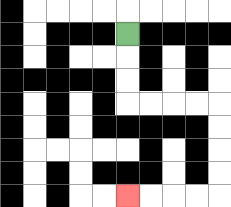{'start': '[5, 1]', 'end': '[5, 8]', 'path_directions': 'D,D,D,R,R,R,R,D,D,D,D,L,L,L,L', 'path_coordinates': '[[5, 1], [5, 2], [5, 3], [5, 4], [6, 4], [7, 4], [8, 4], [9, 4], [9, 5], [9, 6], [9, 7], [9, 8], [8, 8], [7, 8], [6, 8], [5, 8]]'}